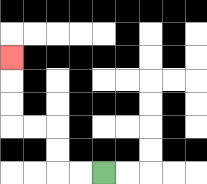{'start': '[4, 7]', 'end': '[0, 2]', 'path_directions': 'L,L,U,U,L,L,U,U,U', 'path_coordinates': '[[4, 7], [3, 7], [2, 7], [2, 6], [2, 5], [1, 5], [0, 5], [0, 4], [0, 3], [0, 2]]'}